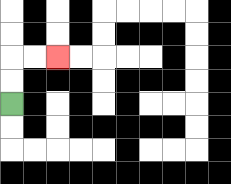{'start': '[0, 4]', 'end': '[2, 2]', 'path_directions': 'U,U,R,R', 'path_coordinates': '[[0, 4], [0, 3], [0, 2], [1, 2], [2, 2]]'}